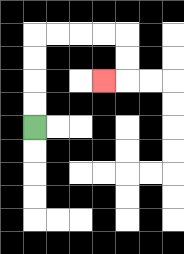{'start': '[1, 5]', 'end': '[4, 3]', 'path_directions': 'U,U,U,U,R,R,R,R,D,D,L', 'path_coordinates': '[[1, 5], [1, 4], [1, 3], [1, 2], [1, 1], [2, 1], [3, 1], [4, 1], [5, 1], [5, 2], [5, 3], [4, 3]]'}